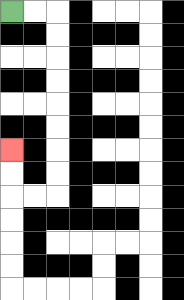{'start': '[0, 0]', 'end': '[0, 6]', 'path_directions': 'R,R,D,D,D,D,D,D,D,D,L,L,U,U', 'path_coordinates': '[[0, 0], [1, 0], [2, 0], [2, 1], [2, 2], [2, 3], [2, 4], [2, 5], [2, 6], [2, 7], [2, 8], [1, 8], [0, 8], [0, 7], [0, 6]]'}